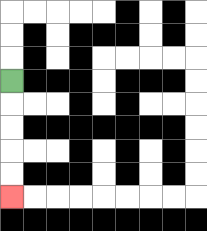{'start': '[0, 3]', 'end': '[0, 8]', 'path_directions': 'D,D,D,D,D', 'path_coordinates': '[[0, 3], [0, 4], [0, 5], [0, 6], [0, 7], [0, 8]]'}